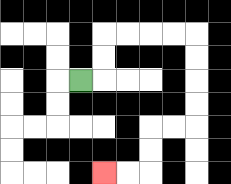{'start': '[3, 3]', 'end': '[4, 7]', 'path_directions': 'R,U,U,R,R,R,R,D,D,D,D,L,L,D,D,L,L', 'path_coordinates': '[[3, 3], [4, 3], [4, 2], [4, 1], [5, 1], [6, 1], [7, 1], [8, 1], [8, 2], [8, 3], [8, 4], [8, 5], [7, 5], [6, 5], [6, 6], [6, 7], [5, 7], [4, 7]]'}